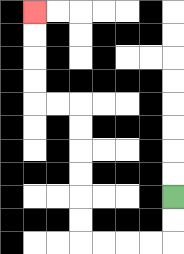{'start': '[7, 8]', 'end': '[1, 0]', 'path_directions': 'D,D,L,L,L,L,U,U,U,U,U,U,L,L,U,U,U,U', 'path_coordinates': '[[7, 8], [7, 9], [7, 10], [6, 10], [5, 10], [4, 10], [3, 10], [3, 9], [3, 8], [3, 7], [3, 6], [3, 5], [3, 4], [2, 4], [1, 4], [1, 3], [1, 2], [1, 1], [1, 0]]'}